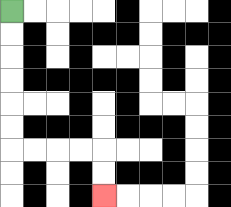{'start': '[0, 0]', 'end': '[4, 8]', 'path_directions': 'D,D,D,D,D,D,R,R,R,R,D,D', 'path_coordinates': '[[0, 0], [0, 1], [0, 2], [0, 3], [0, 4], [0, 5], [0, 6], [1, 6], [2, 6], [3, 6], [4, 6], [4, 7], [4, 8]]'}